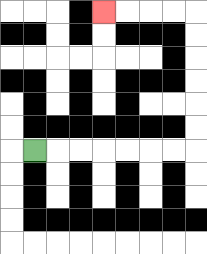{'start': '[1, 6]', 'end': '[4, 0]', 'path_directions': 'R,R,R,R,R,R,R,U,U,U,U,U,U,L,L,L,L', 'path_coordinates': '[[1, 6], [2, 6], [3, 6], [4, 6], [5, 6], [6, 6], [7, 6], [8, 6], [8, 5], [8, 4], [8, 3], [8, 2], [8, 1], [8, 0], [7, 0], [6, 0], [5, 0], [4, 0]]'}